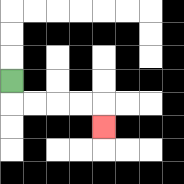{'start': '[0, 3]', 'end': '[4, 5]', 'path_directions': 'D,R,R,R,R,D', 'path_coordinates': '[[0, 3], [0, 4], [1, 4], [2, 4], [3, 4], [4, 4], [4, 5]]'}